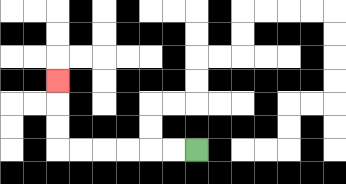{'start': '[8, 6]', 'end': '[2, 3]', 'path_directions': 'L,L,L,L,L,L,U,U,U', 'path_coordinates': '[[8, 6], [7, 6], [6, 6], [5, 6], [4, 6], [3, 6], [2, 6], [2, 5], [2, 4], [2, 3]]'}